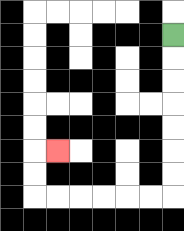{'start': '[7, 1]', 'end': '[2, 6]', 'path_directions': 'D,D,D,D,D,D,D,L,L,L,L,L,L,U,U,R', 'path_coordinates': '[[7, 1], [7, 2], [7, 3], [7, 4], [7, 5], [7, 6], [7, 7], [7, 8], [6, 8], [5, 8], [4, 8], [3, 8], [2, 8], [1, 8], [1, 7], [1, 6], [2, 6]]'}